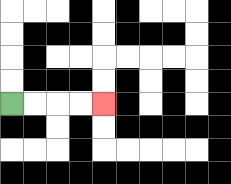{'start': '[0, 4]', 'end': '[4, 4]', 'path_directions': 'R,R,R,R', 'path_coordinates': '[[0, 4], [1, 4], [2, 4], [3, 4], [4, 4]]'}